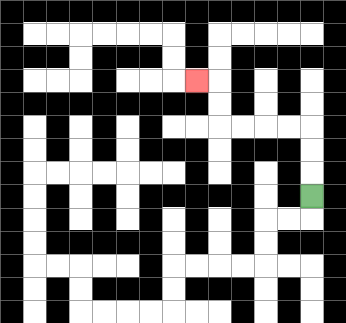{'start': '[13, 8]', 'end': '[8, 3]', 'path_directions': 'U,U,U,L,L,L,L,U,U,L', 'path_coordinates': '[[13, 8], [13, 7], [13, 6], [13, 5], [12, 5], [11, 5], [10, 5], [9, 5], [9, 4], [9, 3], [8, 3]]'}